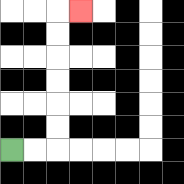{'start': '[0, 6]', 'end': '[3, 0]', 'path_directions': 'R,R,U,U,U,U,U,U,R', 'path_coordinates': '[[0, 6], [1, 6], [2, 6], [2, 5], [2, 4], [2, 3], [2, 2], [2, 1], [2, 0], [3, 0]]'}